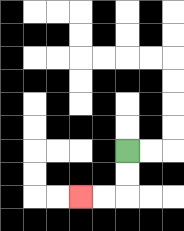{'start': '[5, 6]', 'end': '[3, 8]', 'path_directions': 'D,D,L,L', 'path_coordinates': '[[5, 6], [5, 7], [5, 8], [4, 8], [3, 8]]'}